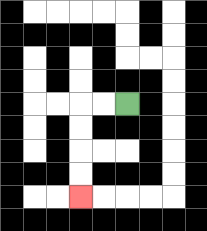{'start': '[5, 4]', 'end': '[3, 8]', 'path_directions': 'L,L,D,D,D,D', 'path_coordinates': '[[5, 4], [4, 4], [3, 4], [3, 5], [3, 6], [3, 7], [3, 8]]'}